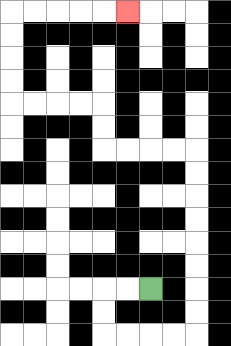{'start': '[6, 12]', 'end': '[5, 0]', 'path_directions': 'L,L,D,D,R,R,R,R,U,U,U,U,U,U,U,U,L,L,L,L,U,U,L,L,L,L,U,U,U,U,R,R,R,R,R', 'path_coordinates': '[[6, 12], [5, 12], [4, 12], [4, 13], [4, 14], [5, 14], [6, 14], [7, 14], [8, 14], [8, 13], [8, 12], [8, 11], [8, 10], [8, 9], [8, 8], [8, 7], [8, 6], [7, 6], [6, 6], [5, 6], [4, 6], [4, 5], [4, 4], [3, 4], [2, 4], [1, 4], [0, 4], [0, 3], [0, 2], [0, 1], [0, 0], [1, 0], [2, 0], [3, 0], [4, 0], [5, 0]]'}